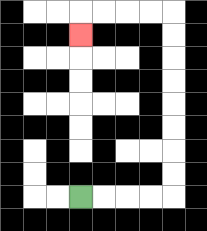{'start': '[3, 8]', 'end': '[3, 1]', 'path_directions': 'R,R,R,R,U,U,U,U,U,U,U,U,L,L,L,L,D', 'path_coordinates': '[[3, 8], [4, 8], [5, 8], [6, 8], [7, 8], [7, 7], [7, 6], [7, 5], [7, 4], [7, 3], [7, 2], [7, 1], [7, 0], [6, 0], [5, 0], [4, 0], [3, 0], [3, 1]]'}